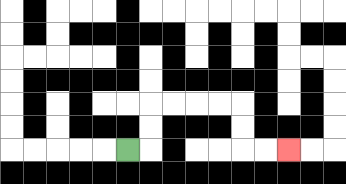{'start': '[5, 6]', 'end': '[12, 6]', 'path_directions': 'R,U,U,R,R,R,R,D,D,R,R', 'path_coordinates': '[[5, 6], [6, 6], [6, 5], [6, 4], [7, 4], [8, 4], [9, 4], [10, 4], [10, 5], [10, 6], [11, 6], [12, 6]]'}